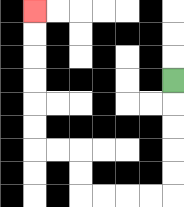{'start': '[7, 3]', 'end': '[1, 0]', 'path_directions': 'D,D,D,D,D,L,L,L,L,U,U,L,L,U,U,U,U,U,U', 'path_coordinates': '[[7, 3], [7, 4], [7, 5], [7, 6], [7, 7], [7, 8], [6, 8], [5, 8], [4, 8], [3, 8], [3, 7], [3, 6], [2, 6], [1, 6], [1, 5], [1, 4], [1, 3], [1, 2], [1, 1], [1, 0]]'}